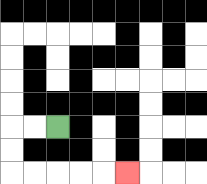{'start': '[2, 5]', 'end': '[5, 7]', 'path_directions': 'L,L,D,D,R,R,R,R,R', 'path_coordinates': '[[2, 5], [1, 5], [0, 5], [0, 6], [0, 7], [1, 7], [2, 7], [3, 7], [4, 7], [5, 7]]'}